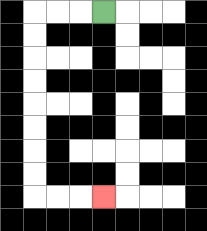{'start': '[4, 0]', 'end': '[4, 8]', 'path_directions': 'L,L,L,D,D,D,D,D,D,D,D,R,R,R', 'path_coordinates': '[[4, 0], [3, 0], [2, 0], [1, 0], [1, 1], [1, 2], [1, 3], [1, 4], [1, 5], [1, 6], [1, 7], [1, 8], [2, 8], [3, 8], [4, 8]]'}